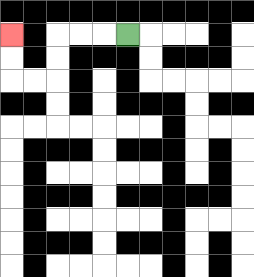{'start': '[5, 1]', 'end': '[0, 1]', 'path_directions': 'L,L,L,D,D,L,L,U,U', 'path_coordinates': '[[5, 1], [4, 1], [3, 1], [2, 1], [2, 2], [2, 3], [1, 3], [0, 3], [0, 2], [0, 1]]'}